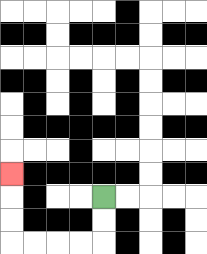{'start': '[4, 8]', 'end': '[0, 7]', 'path_directions': 'D,D,L,L,L,L,U,U,U', 'path_coordinates': '[[4, 8], [4, 9], [4, 10], [3, 10], [2, 10], [1, 10], [0, 10], [0, 9], [0, 8], [0, 7]]'}